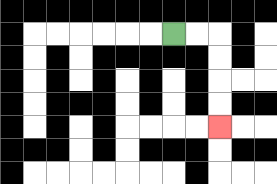{'start': '[7, 1]', 'end': '[9, 5]', 'path_directions': 'R,R,D,D,D,D', 'path_coordinates': '[[7, 1], [8, 1], [9, 1], [9, 2], [9, 3], [9, 4], [9, 5]]'}